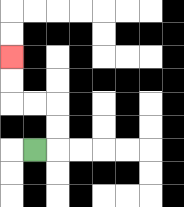{'start': '[1, 6]', 'end': '[0, 2]', 'path_directions': 'R,U,U,L,L,U,U', 'path_coordinates': '[[1, 6], [2, 6], [2, 5], [2, 4], [1, 4], [0, 4], [0, 3], [0, 2]]'}